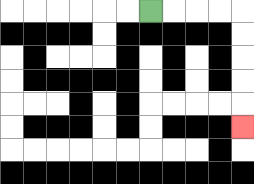{'start': '[6, 0]', 'end': '[10, 5]', 'path_directions': 'R,R,R,R,D,D,D,D,D', 'path_coordinates': '[[6, 0], [7, 0], [8, 0], [9, 0], [10, 0], [10, 1], [10, 2], [10, 3], [10, 4], [10, 5]]'}